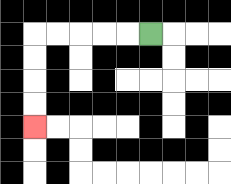{'start': '[6, 1]', 'end': '[1, 5]', 'path_directions': 'L,L,L,L,L,D,D,D,D', 'path_coordinates': '[[6, 1], [5, 1], [4, 1], [3, 1], [2, 1], [1, 1], [1, 2], [1, 3], [1, 4], [1, 5]]'}